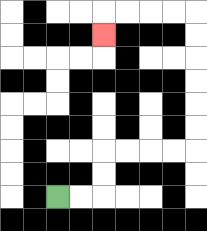{'start': '[2, 8]', 'end': '[4, 1]', 'path_directions': 'R,R,U,U,R,R,R,R,U,U,U,U,U,U,L,L,L,L,D', 'path_coordinates': '[[2, 8], [3, 8], [4, 8], [4, 7], [4, 6], [5, 6], [6, 6], [7, 6], [8, 6], [8, 5], [8, 4], [8, 3], [8, 2], [8, 1], [8, 0], [7, 0], [6, 0], [5, 0], [4, 0], [4, 1]]'}